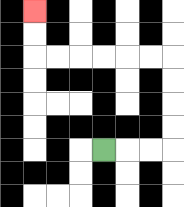{'start': '[4, 6]', 'end': '[1, 0]', 'path_directions': 'R,R,R,U,U,U,U,L,L,L,L,L,L,U,U', 'path_coordinates': '[[4, 6], [5, 6], [6, 6], [7, 6], [7, 5], [7, 4], [7, 3], [7, 2], [6, 2], [5, 2], [4, 2], [3, 2], [2, 2], [1, 2], [1, 1], [1, 0]]'}